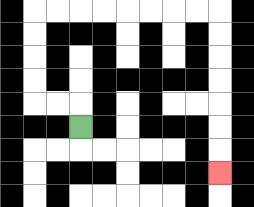{'start': '[3, 5]', 'end': '[9, 7]', 'path_directions': 'U,L,L,U,U,U,U,R,R,R,R,R,R,R,R,D,D,D,D,D,D,D', 'path_coordinates': '[[3, 5], [3, 4], [2, 4], [1, 4], [1, 3], [1, 2], [1, 1], [1, 0], [2, 0], [3, 0], [4, 0], [5, 0], [6, 0], [7, 0], [8, 0], [9, 0], [9, 1], [9, 2], [9, 3], [9, 4], [9, 5], [9, 6], [9, 7]]'}